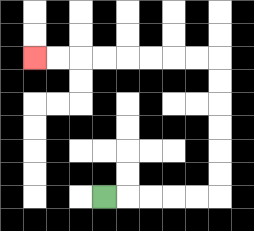{'start': '[4, 8]', 'end': '[1, 2]', 'path_directions': 'R,R,R,R,R,U,U,U,U,U,U,L,L,L,L,L,L,L,L', 'path_coordinates': '[[4, 8], [5, 8], [6, 8], [7, 8], [8, 8], [9, 8], [9, 7], [9, 6], [9, 5], [9, 4], [9, 3], [9, 2], [8, 2], [7, 2], [6, 2], [5, 2], [4, 2], [3, 2], [2, 2], [1, 2]]'}